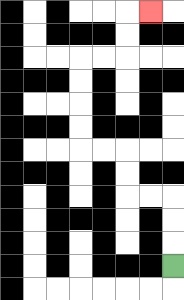{'start': '[7, 11]', 'end': '[6, 0]', 'path_directions': 'U,U,U,L,L,U,U,L,L,U,U,U,U,R,R,U,U,R', 'path_coordinates': '[[7, 11], [7, 10], [7, 9], [7, 8], [6, 8], [5, 8], [5, 7], [5, 6], [4, 6], [3, 6], [3, 5], [3, 4], [3, 3], [3, 2], [4, 2], [5, 2], [5, 1], [5, 0], [6, 0]]'}